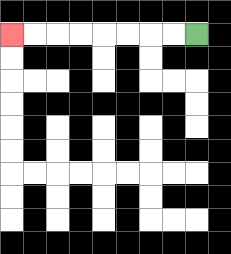{'start': '[8, 1]', 'end': '[0, 1]', 'path_directions': 'L,L,L,L,L,L,L,L', 'path_coordinates': '[[8, 1], [7, 1], [6, 1], [5, 1], [4, 1], [3, 1], [2, 1], [1, 1], [0, 1]]'}